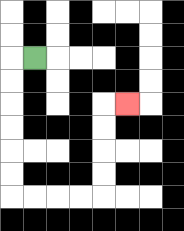{'start': '[1, 2]', 'end': '[5, 4]', 'path_directions': 'L,D,D,D,D,D,D,R,R,R,R,U,U,U,U,R', 'path_coordinates': '[[1, 2], [0, 2], [0, 3], [0, 4], [0, 5], [0, 6], [0, 7], [0, 8], [1, 8], [2, 8], [3, 8], [4, 8], [4, 7], [4, 6], [4, 5], [4, 4], [5, 4]]'}